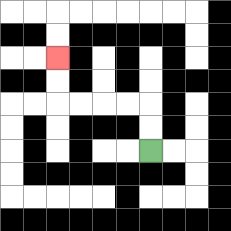{'start': '[6, 6]', 'end': '[2, 2]', 'path_directions': 'U,U,L,L,L,L,U,U', 'path_coordinates': '[[6, 6], [6, 5], [6, 4], [5, 4], [4, 4], [3, 4], [2, 4], [2, 3], [2, 2]]'}